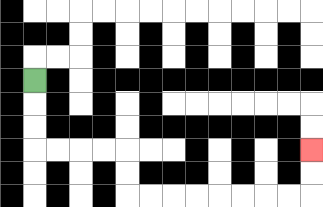{'start': '[1, 3]', 'end': '[13, 6]', 'path_directions': 'D,D,D,R,R,R,R,D,D,R,R,R,R,R,R,R,R,U,U', 'path_coordinates': '[[1, 3], [1, 4], [1, 5], [1, 6], [2, 6], [3, 6], [4, 6], [5, 6], [5, 7], [5, 8], [6, 8], [7, 8], [8, 8], [9, 8], [10, 8], [11, 8], [12, 8], [13, 8], [13, 7], [13, 6]]'}